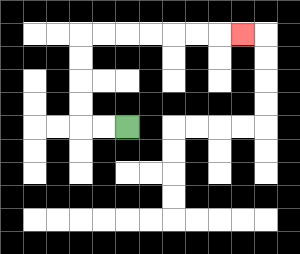{'start': '[5, 5]', 'end': '[10, 1]', 'path_directions': 'L,L,U,U,U,U,R,R,R,R,R,R,R', 'path_coordinates': '[[5, 5], [4, 5], [3, 5], [3, 4], [3, 3], [3, 2], [3, 1], [4, 1], [5, 1], [6, 1], [7, 1], [8, 1], [9, 1], [10, 1]]'}